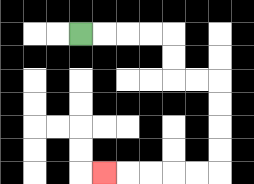{'start': '[3, 1]', 'end': '[4, 7]', 'path_directions': 'R,R,R,R,D,D,R,R,D,D,D,D,L,L,L,L,L', 'path_coordinates': '[[3, 1], [4, 1], [5, 1], [6, 1], [7, 1], [7, 2], [7, 3], [8, 3], [9, 3], [9, 4], [9, 5], [9, 6], [9, 7], [8, 7], [7, 7], [6, 7], [5, 7], [4, 7]]'}